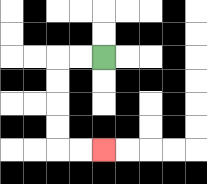{'start': '[4, 2]', 'end': '[4, 6]', 'path_directions': 'L,L,D,D,D,D,R,R', 'path_coordinates': '[[4, 2], [3, 2], [2, 2], [2, 3], [2, 4], [2, 5], [2, 6], [3, 6], [4, 6]]'}